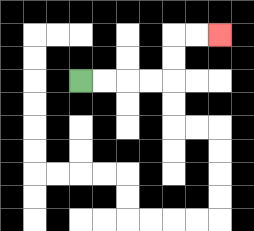{'start': '[3, 3]', 'end': '[9, 1]', 'path_directions': 'R,R,R,R,U,U,R,R', 'path_coordinates': '[[3, 3], [4, 3], [5, 3], [6, 3], [7, 3], [7, 2], [7, 1], [8, 1], [9, 1]]'}